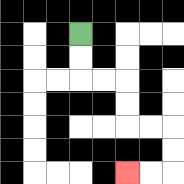{'start': '[3, 1]', 'end': '[5, 7]', 'path_directions': 'D,D,R,R,D,D,R,R,D,D,L,L', 'path_coordinates': '[[3, 1], [3, 2], [3, 3], [4, 3], [5, 3], [5, 4], [5, 5], [6, 5], [7, 5], [7, 6], [7, 7], [6, 7], [5, 7]]'}